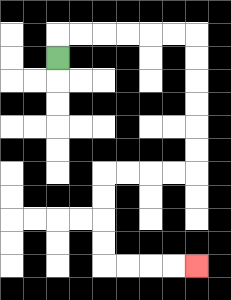{'start': '[2, 2]', 'end': '[8, 11]', 'path_directions': 'U,R,R,R,R,R,R,D,D,D,D,D,D,L,L,L,L,D,D,D,D,R,R,R,R', 'path_coordinates': '[[2, 2], [2, 1], [3, 1], [4, 1], [5, 1], [6, 1], [7, 1], [8, 1], [8, 2], [8, 3], [8, 4], [8, 5], [8, 6], [8, 7], [7, 7], [6, 7], [5, 7], [4, 7], [4, 8], [4, 9], [4, 10], [4, 11], [5, 11], [6, 11], [7, 11], [8, 11]]'}